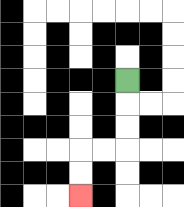{'start': '[5, 3]', 'end': '[3, 8]', 'path_directions': 'D,D,D,L,L,D,D', 'path_coordinates': '[[5, 3], [5, 4], [5, 5], [5, 6], [4, 6], [3, 6], [3, 7], [3, 8]]'}